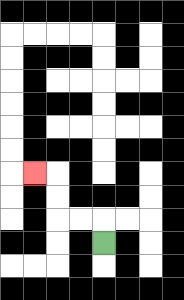{'start': '[4, 10]', 'end': '[1, 7]', 'path_directions': 'U,L,L,U,U,L', 'path_coordinates': '[[4, 10], [4, 9], [3, 9], [2, 9], [2, 8], [2, 7], [1, 7]]'}